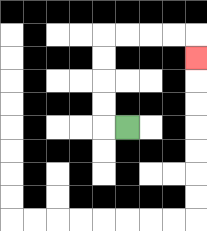{'start': '[5, 5]', 'end': '[8, 2]', 'path_directions': 'L,U,U,U,U,R,R,R,R,D', 'path_coordinates': '[[5, 5], [4, 5], [4, 4], [4, 3], [4, 2], [4, 1], [5, 1], [6, 1], [7, 1], [8, 1], [8, 2]]'}